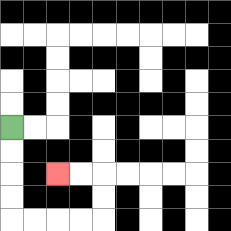{'start': '[0, 5]', 'end': '[2, 7]', 'path_directions': 'D,D,D,D,R,R,R,R,U,U,L,L', 'path_coordinates': '[[0, 5], [0, 6], [0, 7], [0, 8], [0, 9], [1, 9], [2, 9], [3, 9], [4, 9], [4, 8], [4, 7], [3, 7], [2, 7]]'}